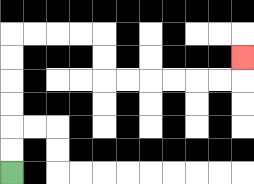{'start': '[0, 7]', 'end': '[10, 2]', 'path_directions': 'U,U,U,U,U,U,R,R,R,R,D,D,R,R,R,R,R,R,U', 'path_coordinates': '[[0, 7], [0, 6], [0, 5], [0, 4], [0, 3], [0, 2], [0, 1], [1, 1], [2, 1], [3, 1], [4, 1], [4, 2], [4, 3], [5, 3], [6, 3], [7, 3], [8, 3], [9, 3], [10, 3], [10, 2]]'}